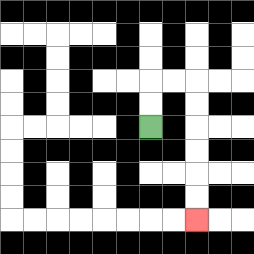{'start': '[6, 5]', 'end': '[8, 9]', 'path_directions': 'U,U,R,R,D,D,D,D,D,D', 'path_coordinates': '[[6, 5], [6, 4], [6, 3], [7, 3], [8, 3], [8, 4], [8, 5], [8, 6], [8, 7], [8, 8], [8, 9]]'}